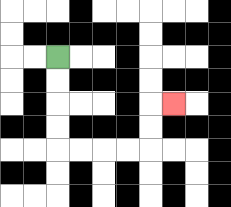{'start': '[2, 2]', 'end': '[7, 4]', 'path_directions': 'D,D,D,D,R,R,R,R,U,U,R', 'path_coordinates': '[[2, 2], [2, 3], [2, 4], [2, 5], [2, 6], [3, 6], [4, 6], [5, 6], [6, 6], [6, 5], [6, 4], [7, 4]]'}